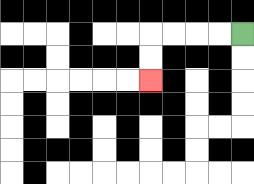{'start': '[10, 1]', 'end': '[6, 3]', 'path_directions': 'L,L,L,L,D,D', 'path_coordinates': '[[10, 1], [9, 1], [8, 1], [7, 1], [6, 1], [6, 2], [6, 3]]'}